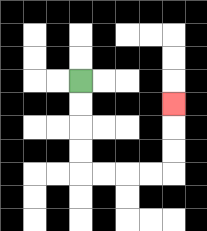{'start': '[3, 3]', 'end': '[7, 4]', 'path_directions': 'D,D,D,D,R,R,R,R,U,U,U', 'path_coordinates': '[[3, 3], [3, 4], [3, 5], [3, 6], [3, 7], [4, 7], [5, 7], [6, 7], [7, 7], [7, 6], [7, 5], [7, 4]]'}